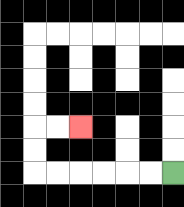{'start': '[7, 7]', 'end': '[3, 5]', 'path_directions': 'L,L,L,L,L,L,U,U,R,R', 'path_coordinates': '[[7, 7], [6, 7], [5, 7], [4, 7], [3, 7], [2, 7], [1, 7], [1, 6], [1, 5], [2, 5], [3, 5]]'}